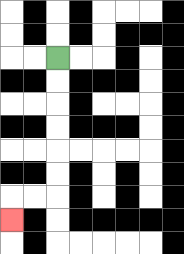{'start': '[2, 2]', 'end': '[0, 9]', 'path_directions': 'D,D,D,D,D,D,L,L,D', 'path_coordinates': '[[2, 2], [2, 3], [2, 4], [2, 5], [2, 6], [2, 7], [2, 8], [1, 8], [0, 8], [0, 9]]'}